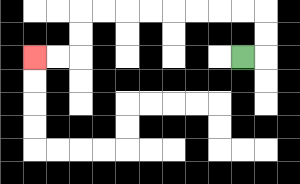{'start': '[10, 2]', 'end': '[1, 2]', 'path_directions': 'R,U,U,L,L,L,L,L,L,L,L,D,D,L,L', 'path_coordinates': '[[10, 2], [11, 2], [11, 1], [11, 0], [10, 0], [9, 0], [8, 0], [7, 0], [6, 0], [5, 0], [4, 0], [3, 0], [3, 1], [3, 2], [2, 2], [1, 2]]'}